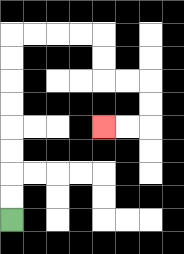{'start': '[0, 9]', 'end': '[4, 5]', 'path_directions': 'U,U,U,U,U,U,U,U,R,R,R,R,D,D,R,R,D,D,L,L', 'path_coordinates': '[[0, 9], [0, 8], [0, 7], [0, 6], [0, 5], [0, 4], [0, 3], [0, 2], [0, 1], [1, 1], [2, 1], [3, 1], [4, 1], [4, 2], [4, 3], [5, 3], [6, 3], [6, 4], [6, 5], [5, 5], [4, 5]]'}